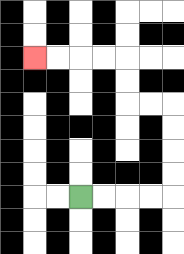{'start': '[3, 8]', 'end': '[1, 2]', 'path_directions': 'R,R,R,R,U,U,U,U,L,L,U,U,L,L,L,L', 'path_coordinates': '[[3, 8], [4, 8], [5, 8], [6, 8], [7, 8], [7, 7], [7, 6], [7, 5], [7, 4], [6, 4], [5, 4], [5, 3], [5, 2], [4, 2], [3, 2], [2, 2], [1, 2]]'}